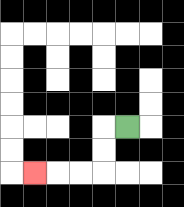{'start': '[5, 5]', 'end': '[1, 7]', 'path_directions': 'L,D,D,L,L,L', 'path_coordinates': '[[5, 5], [4, 5], [4, 6], [4, 7], [3, 7], [2, 7], [1, 7]]'}